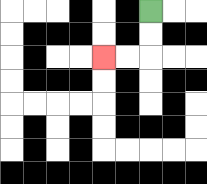{'start': '[6, 0]', 'end': '[4, 2]', 'path_directions': 'D,D,L,L', 'path_coordinates': '[[6, 0], [6, 1], [6, 2], [5, 2], [4, 2]]'}